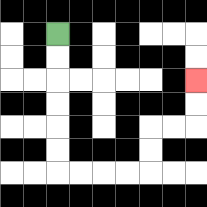{'start': '[2, 1]', 'end': '[8, 3]', 'path_directions': 'D,D,D,D,D,D,R,R,R,R,U,U,R,R,U,U', 'path_coordinates': '[[2, 1], [2, 2], [2, 3], [2, 4], [2, 5], [2, 6], [2, 7], [3, 7], [4, 7], [5, 7], [6, 7], [6, 6], [6, 5], [7, 5], [8, 5], [8, 4], [8, 3]]'}